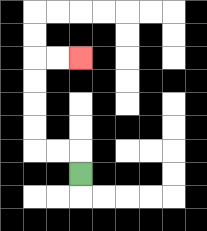{'start': '[3, 7]', 'end': '[3, 2]', 'path_directions': 'U,L,L,U,U,U,U,R,R', 'path_coordinates': '[[3, 7], [3, 6], [2, 6], [1, 6], [1, 5], [1, 4], [1, 3], [1, 2], [2, 2], [3, 2]]'}